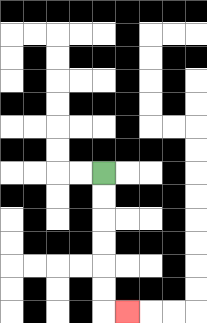{'start': '[4, 7]', 'end': '[5, 13]', 'path_directions': 'D,D,D,D,D,D,R', 'path_coordinates': '[[4, 7], [4, 8], [4, 9], [4, 10], [4, 11], [4, 12], [4, 13], [5, 13]]'}